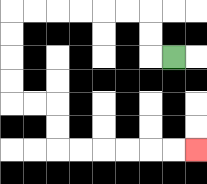{'start': '[7, 2]', 'end': '[8, 6]', 'path_directions': 'L,U,U,L,L,L,L,L,L,D,D,D,D,R,R,D,D,R,R,R,R,R,R', 'path_coordinates': '[[7, 2], [6, 2], [6, 1], [6, 0], [5, 0], [4, 0], [3, 0], [2, 0], [1, 0], [0, 0], [0, 1], [0, 2], [0, 3], [0, 4], [1, 4], [2, 4], [2, 5], [2, 6], [3, 6], [4, 6], [5, 6], [6, 6], [7, 6], [8, 6]]'}